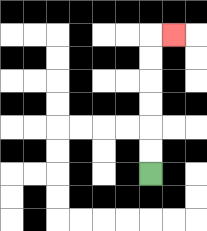{'start': '[6, 7]', 'end': '[7, 1]', 'path_directions': 'U,U,U,U,U,U,R', 'path_coordinates': '[[6, 7], [6, 6], [6, 5], [6, 4], [6, 3], [6, 2], [6, 1], [7, 1]]'}